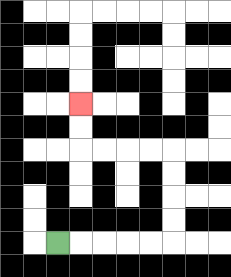{'start': '[2, 10]', 'end': '[3, 4]', 'path_directions': 'R,R,R,R,R,U,U,U,U,L,L,L,L,U,U', 'path_coordinates': '[[2, 10], [3, 10], [4, 10], [5, 10], [6, 10], [7, 10], [7, 9], [7, 8], [7, 7], [7, 6], [6, 6], [5, 6], [4, 6], [3, 6], [3, 5], [3, 4]]'}